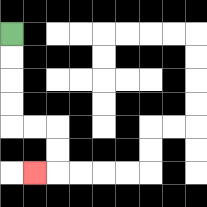{'start': '[0, 1]', 'end': '[1, 7]', 'path_directions': 'D,D,D,D,R,R,D,D,L', 'path_coordinates': '[[0, 1], [0, 2], [0, 3], [0, 4], [0, 5], [1, 5], [2, 5], [2, 6], [2, 7], [1, 7]]'}